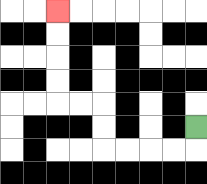{'start': '[8, 5]', 'end': '[2, 0]', 'path_directions': 'D,L,L,L,L,U,U,L,L,U,U,U,U', 'path_coordinates': '[[8, 5], [8, 6], [7, 6], [6, 6], [5, 6], [4, 6], [4, 5], [4, 4], [3, 4], [2, 4], [2, 3], [2, 2], [2, 1], [2, 0]]'}